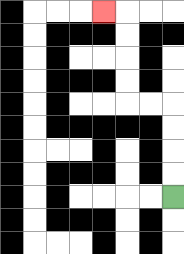{'start': '[7, 8]', 'end': '[4, 0]', 'path_directions': 'U,U,U,U,L,L,U,U,U,U,L', 'path_coordinates': '[[7, 8], [7, 7], [7, 6], [7, 5], [7, 4], [6, 4], [5, 4], [5, 3], [5, 2], [5, 1], [5, 0], [4, 0]]'}